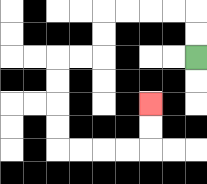{'start': '[8, 2]', 'end': '[6, 4]', 'path_directions': 'U,U,L,L,L,L,D,D,L,L,D,D,D,D,R,R,R,R,U,U', 'path_coordinates': '[[8, 2], [8, 1], [8, 0], [7, 0], [6, 0], [5, 0], [4, 0], [4, 1], [4, 2], [3, 2], [2, 2], [2, 3], [2, 4], [2, 5], [2, 6], [3, 6], [4, 6], [5, 6], [6, 6], [6, 5], [6, 4]]'}